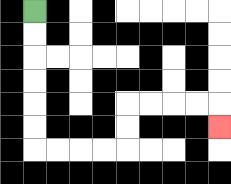{'start': '[1, 0]', 'end': '[9, 5]', 'path_directions': 'D,D,D,D,D,D,R,R,R,R,U,U,R,R,R,R,D', 'path_coordinates': '[[1, 0], [1, 1], [1, 2], [1, 3], [1, 4], [1, 5], [1, 6], [2, 6], [3, 6], [4, 6], [5, 6], [5, 5], [5, 4], [6, 4], [7, 4], [8, 4], [9, 4], [9, 5]]'}